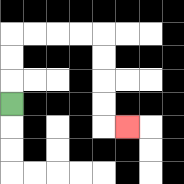{'start': '[0, 4]', 'end': '[5, 5]', 'path_directions': 'U,U,U,R,R,R,R,D,D,D,D,R', 'path_coordinates': '[[0, 4], [0, 3], [0, 2], [0, 1], [1, 1], [2, 1], [3, 1], [4, 1], [4, 2], [4, 3], [4, 4], [4, 5], [5, 5]]'}